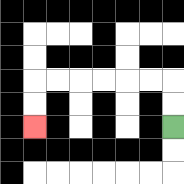{'start': '[7, 5]', 'end': '[1, 5]', 'path_directions': 'U,U,L,L,L,L,L,L,D,D', 'path_coordinates': '[[7, 5], [7, 4], [7, 3], [6, 3], [5, 3], [4, 3], [3, 3], [2, 3], [1, 3], [1, 4], [1, 5]]'}